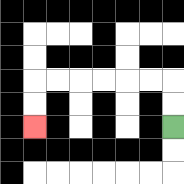{'start': '[7, 5]', 'end': '[1, 5]', 'path_directions': 'U,U,L,L,L,L,L,L,D,D', 'path_coordinates': '[[7, 5], [7, 4], [7, 3], [6, 3], [5, 3], [4, 3], [3, 3], [2, 3], [1, 3], [1, 4], [1, 5]]'}